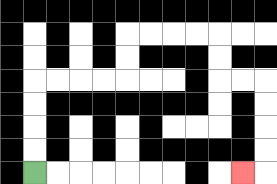{'start': '[1, 7]', 'end': '[10, 7]', 'path_directions': 'U,U,U,U,R,R,R,R,U,U,R,R,R,R,D,D,R,R,D,D,D,D,L', 'path_coordinates': '[[1, 7], [1, 6], [1, 5], [1, 4], [1, 3], [2, 3], [3, 3], [4, 3], [5, 3], [5, 2], [5, 1], [6, 1], [7, 1], [8, 1], [9, 1], [9, 2], [9, 3], [10, 3], [11, 3], [11, 4], [11, 5], [11, 6], [11, 7], [10, 7]]'}